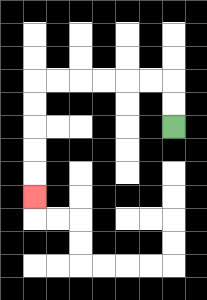{'start': '[7, 5]', 'end': '[1, 8]', 'path_directions': 'U,U,L,L,L,L,L,L,D,D,D,D,D', 'path_coordinates': '[[7, 5], [7, 4], [7, 3], [6, 3], [5, 3], [4, 3], [3, 3], [2, 3], [1, 3], [1, 4], [1, 5], [1, 6], [1, 7], [1, 8]]'}